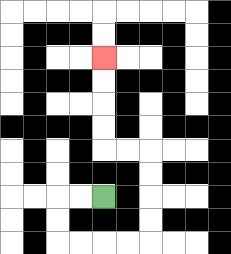{'start': '[4, 8]', 'end': '[4, 2]', 'path_directions': 'L,L,D,D,R,R,R,R,U,U,U,U,L,L,U,U,U,U', 'path_coordinates': '[[4, 8], [3, 8], [2, 8], [2, 9], [2, 10], [3, 10], [4, 10], [5, 10], [6, 10], [6, 9], [6, 8], [6, 7], [6, 6], [5, 6], [4, 6], [4, 5], [4, 4], [4, 3], [4, 2]]'}